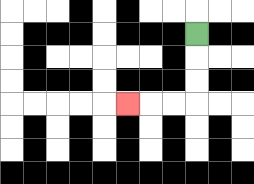{'start': '[8, 1]', 'end': '[5, 4]', 'path_directions': 'D,D,D,L,L,L', 'path_coordinates': '[[8, 1], [8, 2], [8, 3], [8, 4], [7, 4], [6, 4], [5, 4]]'}